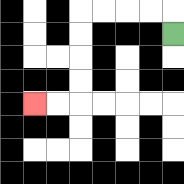{'start': '[7, 1]', 'end': '[1, 4]', 'path_directions': 'U,L,L,L,L,D,D,D,D,L,L', 'path_coordinates': '[[7, 1], [7, 0], [6, 0], [5, 0], [4, 0], [3, 0], [3, 1], [3, 2], [3, 3], [3, 4], [2, 4], [1, 4]]'}